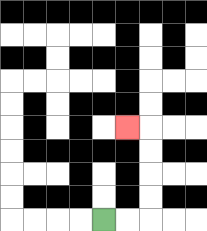{'start': '[4, 9]', 'end': '[5, 5]', 'path_directions': 'R,R,U,U,U,U,L', 'path_coordinates': '[[4, 9], [5, 9], [6, 9], [6, 8], [6, 7], [6, 6], [6, 5], [5, 5]]'}